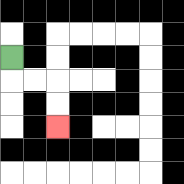{'start': '[0, 2]', 'end': '[2, 5]', 'path_directions': 'D,R,R,D,D', 'path_coordinates': '[[0, 2], [0, 3], [1, 3], [2, 3], [2, 4], [2, 5]]'}